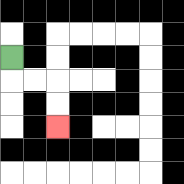{'start': '[0, 2]', 'end': '[2, 5]', 'path_directions': 'D,R,R,D,D', 'path_coordinates': '[[0, 2], [0, 3], [1, 3], [2, 3], [2, 4], [2, 5]]'}